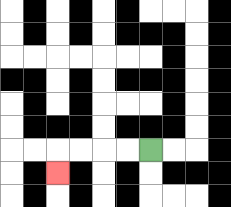{'start': '[6, 6]', 'end': '[2, 7]', 'path_directions': 'L,L,L,L,D', 'path_coordinates': '[[6, 6], [5, 6], [4, 6], [3, 6], [2, 6], [2, 7]]'}